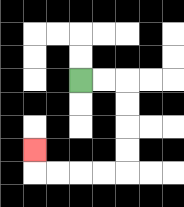{'start': '[3, 3]', 'end': '[1, 6]', 'path_directions': 'R,R,D,D,D,D,L,L,L,L,U', 'path_coordinates': '[[3, 3], [4, 3], [5, 3], [5, 4], [5, 5], [5, 6], [5, 7], [4, 7], [3, 7], [2, 7], [1, 7], [1, 6]]'}